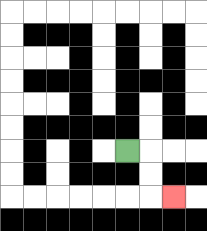{'start': '[5, 6]', 'end': '[7, 8]', 'path_directions': 'R,D,D,R', 'path_coordinates': '[[5, 6], [6, 6], [6, 7], [6, 8], [7, 8]]'}